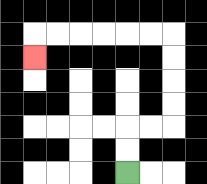{'start': '[5, 7]', 'end': '[1, 2]', 'path_directions': 'U,U,R,R,U,U,U,U,L,L,L,L,L,L,D', 'path_coordinates': '[[5, 7], [5, 6], [5, 5], [6, 5], [7, 5], [7, 4], [7, 3], [7, 2], [7, 1], [6, 1], [5, 1], [4, 1], [3, 1], [2, 1], [1, 1], [1, 2]]'}